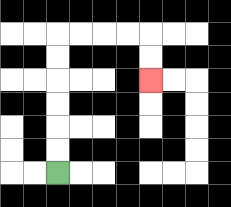{'start': '[2, 7]', 'end': '[6, 3]', 'path_directions': 'U,U,U,U,U,U,R,R,R,R,D,D', 'path_coordinates': '[[2, 7], [2, 6], [2, 5], [2, 4], [2, 3], [2, 2], [2, 1], [3, 1], [4, 1], [5, 1], [6, 1], [6, 2], [6, 3]]'}